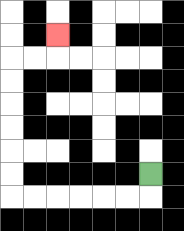{'start': '[6, 7]', 'end': '[2, 1]', 'path_directions': 'D,L,L,L,L,L,L,U,U,U,U,U,U,R,R,U', 'path_coordinates': '[[6, 7], [6, 8], [5, 8], [4, 8], [3, 8], [2, 8], [1, 8], [0, 8], [0, 7], [0, 6], [0, 5], [0, 4], [0, 3], [0, 2], [1, 2], [2, 2], [2, 1]]'}